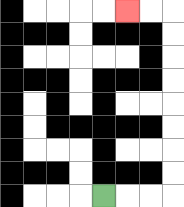{'start': '[4, 8]', 'end': '[5, 0]', 'path_directions': 'R,R,R,U,U,U,U,U,U,U,U,L,L', 'path_coordinates': '[[4, 8], [5, 8], [6, 8], [7, 8], [7, 7], [7, 6], [7, 5], [7, 4], [7, 3], [7, 2], [7, 1], [7, 0], [6, 0], [5, 0]]'}